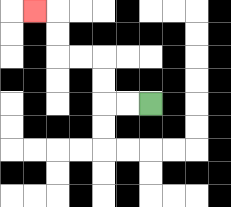{'start': '[6, 4]', 'end': '[1, 0]', 'path_directions': 'L,L,U,U,L,L,U,U,L', 'path_coordinates': '[[6, 4], [5, 4], [4, 4], [4, 3], [4, 2], [3, 2], [2, 2], [2, 1], [2, 0], [1, 0]]'}